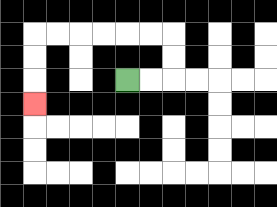{'start': '[5, 3]', 'end': '[1, 4]', 'path_directions': 'R,R,U,U,L,L,L,L,L,L,D,D,D', 'path_coordinates': '[[5, 3], [6, 3], [7, 3], [7, 2], [7, 1], [6, 1], [5, 1], [4, 1], [3, 1], [2, 1], [1, 1], [1, 2], [1, 3], [1, 4]]'}